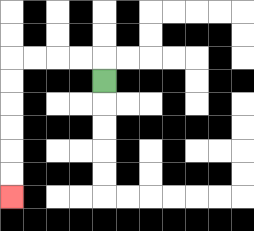{'start': '[4, 3]', 'end': '[0, 8]', 'path_directions': 'U,L,L,L,L,D,D,D,D,D,D', 'path_coordinates': '[[4, 3], [4, 2], [3, 2], [2, 2], [1, 2], [0, 2], [0, 3], [0, 4], [0, 5], [0, 6], [0, 7], [0, 8]]'}